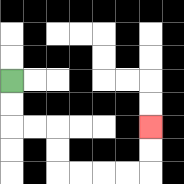{'start': '[0, 3]', 'end': '[6, 5]', 'path_directions': 'D,D,R,R,D,D,R,R,R,R,U,U', 'path_coordinates': '[[0, 3], [0, 4], [0, 5], [1, 5], [2, 5], [2, 6], [2, 7], [3, 7], [4, 7], [5, 7], [6, 7], [6, 6], [6, 5]]'}